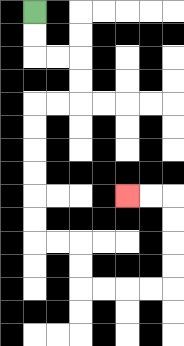{'start': '[1, 0]', 'end': '[5, 8]', 'path_directions': 'D,D,R,R,D,D,L,L,D,D,D,D,D,D,R,R,D,D,R,R,R,R,U,U,U,U,L,L', 'path_coordinates': '[[1, 0], [1, 1], [1, 2], [2, 2], [3, 2], [3, 3], [3, 4], [2, 4], [1, 4], [1, 5], [1, 6], [1, 7], [1, 8], [1, 9], [1, 10], [2, 10], [3, 10], [3, 11], [3, 12], [4, 12], [5, 12], [6, 12], [7, 12], [7, 11], [7, 10], [7, 9], [7, 8], [6, 8], [5, 8]]'}